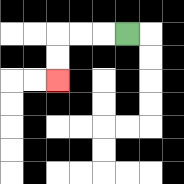{'start': '[5, 1]', 'end': '[2, 3]', 'path_directions': 'L,L,L,D,D', 'path_coordinates': '[[5, 1], [4, 1], [3, 1], [2, 1], [2, 2], [2, 3]]'}